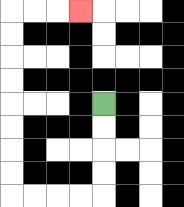{'start': '[4, 4]', 'end': '[3, 0]', 'path_directions': 'D,D,D,D,L,L,L,L,U,U,U,U,U,U,U,U,R,R,R', 'path_coordinates': '[[4, 4], [4, 5], [4, 6], [4, 7], [4, 8], [3, 8], [2, 8], [1, 8], [0, 8], [0, 7], [0, 6], [0, 5], [0, 4], [0, 3], [0, 2], [0, 1], [0, 0], [1, 0], [2, 0], [3, 0]]'}